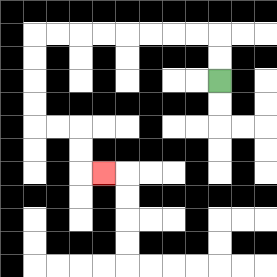{'start': '[9, 3]', 'end': '[4, 7]', 'path_directions': 'U,U,L,L,L,L,L,L,L,L,D,D,D,D,R,R,D,D,R', 'path_coordinates': '[[9, 3], [9, 2], [9, 1], [8, 1], [7, 1], [6, 1], [5, 1], [4, 1], [3, 1], [2, 1], [1, 1], [1, 2], [1, 3], [1, 4], [1, 5], [2, 5], [3, 5], [3, 6], [3, 7], [4, 7]]'}